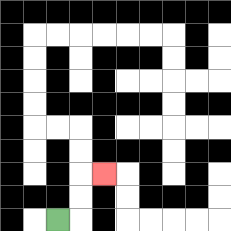{'start': '[2, 9]', 'end': '[4, 7]', 'path_directions': 'R,U,U,R', 'path_coordinates': '[[2, 9], [3, 9], [3, 8], [3, 7], [4, 7]]'}